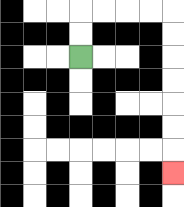{'start': '[3, 2]', 'end': '[7, 7]', 'path_directions': 'U,U,R,R,R,R,D,D,D,D,D,D,D', 'path_coordinates': '[[3, 2], [3, 1], [3, 0], [4, 0], [5, 0], [6, 0], [7, 0], [7, 1], [7, 2], [7, 3], [7, 4], [7, 5], [7, 6], [7, 7]]'}